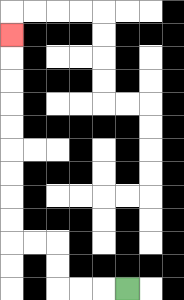{'start': '[5, 12]', 'end': '[0, 1]', 'path_directions': 'L,L,L,U,U,L,L,U,U,U,U,U,U,U,U,U', 'path_coordinates': '[[5, 12], [4, 12], [3, 12], [2, 12], [2, 11], [2, 10], [1, 10], [0, 10], [0, 9], [0, 8], [0, 7], [0, 6], [0, 5], [0, 4], [0, 3], [0, 2], [0, 1]]'}